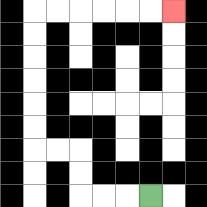{'start': '[6, 8]', 'end': '[7, 0]', 'path_directions': 'L,L,L,U,U,L,L,U,U,U,U,U,U,R,R,R,R,R,R', 'path_coordinates': '[[6, 8], [5, 8], [4, 8], [3, 8], [3, 7], [3, 6], [2, 6], [1, 6], [1, 5], [1, 4], [1, 3], [1, 2], [1, 1], [1, 0], [2, 0], [3, 0], [4, 0], [5, 0], [6, 0], [7, 0]]'}